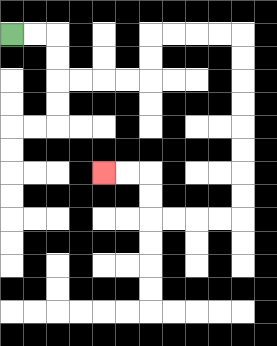{'start': '[0, 1]', 'end': '[4, 7]', 'path_directions': 'R,R,D,D,R,R,R,R,U,U,R,R,R,R,D,D,D,D,D,D,D,D,L,L,L,L,U,U,L,L', 'path_coordinates': '[[0, 1], [1, 1], [2, 1], [2, 2], [2, 3], [3, 3], [4, 3], [5, 3], [6, 3], [6, 2], [6, 1], [7, 1], [8, 1], [9, 1], [10, 1], [10, 2], [10, 3], [10, 4], [10, 5], [10, 6], [10, 7], [10, 8], [10, 9], [9, 9], [8, 9], [7, 9], [6, 9], [6, 8], [6, 7], [5, 7], [4, 7]]'}